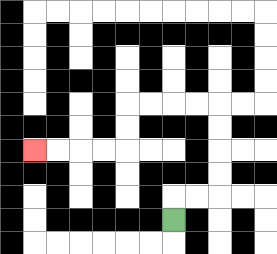{'start': '[7, 9]', 'end': '[1, 6]', 'path_directions': 'U,R,R,U,U,U,U,L,L,L,L,D,D,L,L,L,L', 'path_coordinates': '[[7, 9], [7, 8], [8, 8], [9, 8], [9, 7], [9, 6], [9, 5], [9, 4], [8, 4], [7, 4], [6, 4], [5, 4], [5, 5], [5, 6], [4, 6], [3, 6], [2, 6], [1, 6]]'}